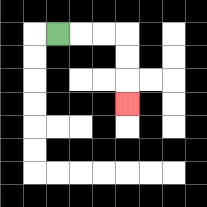{'start': '[2, 1]', 'end': '[5, 4]', 'path_directions': 'R,R,R,D,D,D', 'path_coordinates': '[[2, 1], [3, 1], [4, 1], [5, 1], [5, 2], [5, 3], [5, 4]]'}